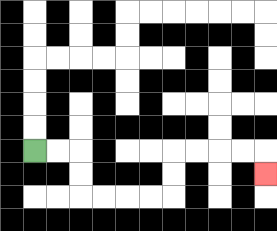{'start': '[1, 6]', 'end': '[11, 7]', 'path_directions': 'R,R,D,D,R,R,R,R,U,U,R,R,R,R,D', 'path_coordinates': '[[1, 6], [2, 6], [3, 6], [3, 7], [3, 8], [4, 8], [5, 8], [6, 8], [7, 8], [7, 7], [7, 6], [8, 6], [9, 6], [10, 6], [11, 6], [11, 7]]'}